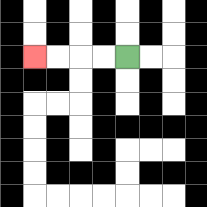{'start': '[5, 2]', 'end': '[1, 2]', 'path_directions': 'L,L,L,L', 'path_coordinates': '[[5, 2], [4, 2], [3, 2], [2, 2], [1, 2]]'}